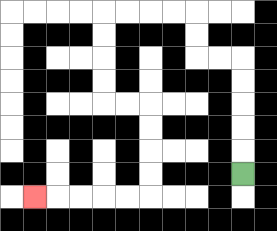{'start': '[10, 7]', 'end': '[1, 8]', 'path_directions': 'U,U,U,U,U,L,L,U,U,L,L,L,L,D,D,D,D,R,R,D,D,D,D,L,L,L,L,L', 'path_coordinates': '[[10, 7], [10, 6], [10, 5], [10, 4], [10, 3], [10, 2], [9, 2], [8, 2], [8, 1], [8, 0], [7, 0], [6, 0], [5, 0], [4, 0], [4, 1], [4, 2], [4, 3], [4, 4], [5, 4], [6, 4], [6, 5], [6, 6], [6, 7], [6, 8], [5, 8], [4, 8], [3, 8], [2, 8], [1, 8]]'}